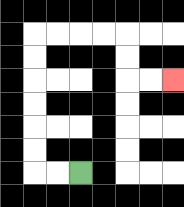{'start': '[3, 7]', 'end': '[7, 3]', 'path_directions': 'L,L,U,U,U,U,U,U,R,R,R,R,D,D,R,R', 'path_coordinates': '[[3, 7], [2, 7], [1, 7], [1, 6], [1, 5], [1, 4], [1, 3], [1, 2], [1, 1], [2, 1], [3, 1], [4, 1], [5, 1], [5, 2], [5, 3], [6, 3], [7, 3]]'}